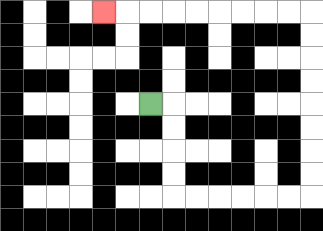{'start': '[6, 4]', 'end': '[4, 0]', 'path_directions': 'R,D,D,D,D,R,R,R,R,R,R,U,U,U,U,U,U,U,U,L,L,L,L,L,L,L,L,L', 'path_coordinates': '[[6, 4], [7, 4], [7, 5], [7, 6], [7, 7], [7, 8], [8, 8], [9, 8], [10, 8], [11, 8], [12, 8], [13, 8], [13, 7], [13, 6], [13, 5], [13, 4], [13, 3], [13, 2], [13, 1], [13, 0], [12, 0], [11, 0], [10, 0], [9, 0], [8, 0], [7, 0], [6, 0], [5, 0], [4, 0]]'}